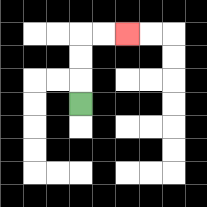{'start': '[3, 4]', 'end': '[5, 1]', 'path_directions': 'U,U,U,R,R', 'path_coordinates': '[[3, 4], [3, 3], [3, 2], [3, 1], [4, 1], [5, 1]]'}